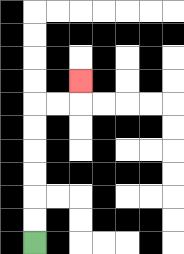{'start': '[1, 10]', 'end': '[3, 3]', 'path_directions': 'U,U,U,U,U,U,R,R,U', 'path_coordinates': '[[1, 10], [1, 9], [1, 8], [1, 7], [1, 6], [1, 5], [1, 4], [2, 4], [3, 4], [3, 3]]'}